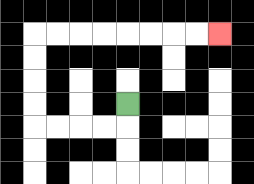{'start': '[5, 4]', 'end': '[9, 1]', 'path_directions': 'D,L,L,L,L,U,U,U,U,R,R,R,R,R,R,R,R', 'path_coordinates': '[[5, 4], [5, 5], [4, 5], [3, 5], [2, 5], [1, 5], [1, 4], [1, 3], [1, 2], [1, 1], [2, 1], [3, 1], [4, 1], [5, 1], [6, 1], [7, 1], [8, 1], [9, 1]]'}